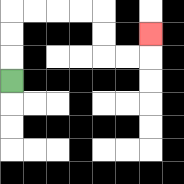{'start': '[0, 3]', 'end': '[6, 1]', 'path_directions': 'U,U,U,R,R,R,R,D,D,R,R,U', 'path_coordinates': '[[0, 3], [0, 2], [0, 1], [0, 0], [1, 0], [2, 0], [3, 0], [4, 0], [4, 1], [4, 2], [5, 2], [6, 2], [6, 1]]'}